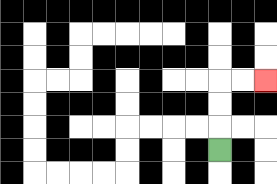{'start': '[9, 6]', 'end': '[11, 3]', 'path_directions': 'U,U,U,R,R', 'path_coordinates': '[[9, 6], [9, 5], [9, 4], [9, 3], [10, 3], [11, 3]]'}